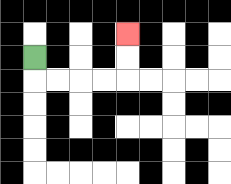{'start': '[1, 2]', 'end': '[5, 1]', 'path_directions': 'D,R,R,R,R,U,U', 'path_coordinates': '[[1, 2], [1, 3], [2, 3], [3, 3], [4, 3], [5, 3], [5, 2], [5, 1]]'}